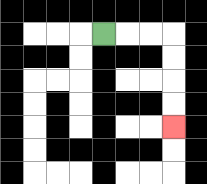{'start': '[4, 1]', 'end': '[7, 5]', 'path_directions': 'R,R,R,D,D,D,D', 'path_coordinates': '[[4, 1], [5, 1], [6, 1], [7, 1], [7, 2], [7, 3], [7, 4], [7, 5]]'}